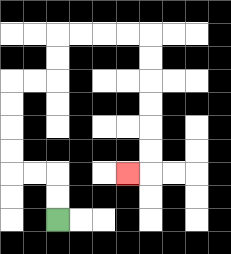{'start': '[2, 9]', 'end': '[5, 7]', 'path_directions': 'U,U,L,L,U,U,U,U,R,R,U,U,R,R,R,R,D,D,D,D,D,D,L', 'path_coordinates': '[[2, 9], [2, 8], [2, 7], [1, 7], [0, 7], [0, 6], [0, 5], [0, 4], [0, 3], [1, 3], [2, 3], [2, 2], [2, 1], [3, 1], [4, 1], [5, 1], [6, 1], [6, 2], [6, 3], [6, 4], [6, 5], [6, 6], [6, 7], [5, 7]]'}